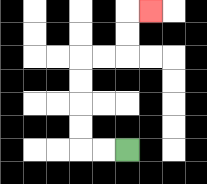{'start': '[5, 6]', 'end': '[6, 0]', 'path_directions': 'L,L,U,U,U,U,R,R,U,U,R', 'path_coordinates': '[[5, 6], [4, 6], [3, 6], [3, 5], [3, 4], [3, 3], [3, 2], [4, 2], [5, 2], [5, 1], [5, 0], [6, 0]]'}